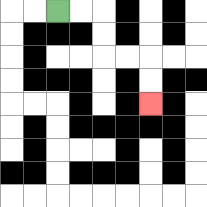{'start': '[2, 0]', 'end': '[6, 4]', 'path_directions': 'R,R,D,D,R,R,D,D', 'path_coordinates': '[[2, 0], [3, 0], [4, 0], [4, 1], [4, 2], [5, 2], [6, 2], [6, 3], [6, 4]]'}